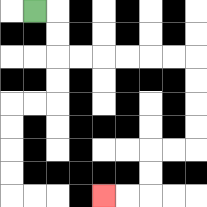{'start': '[1, 0]', 'end': '[4, 8]', 'path_directions': 'R,D,D,R,R,R,R,R,R,D,D,D,D,L,L,D,D,L,L', 'path_coordinates': '[[1, 0], [2, 0], [2, 1], [2, 2], [3, 2], [4, 2], [5, 2], [6, 2], [7, 2], [8, 2], [8, 3], [8, 4], [8, 5], [8, 6], [7, 6], [6, 6], [6, 7], [6, 8], [5, 8], [4, 8]]'}